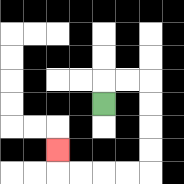{'start': '[4, 4]', 'end': '[2, 6]', 'path_directions': 'U,R,R,D,D,D,D,L,L,L,L,U', 'path_coordinates': '[[4, 4], [4, 3], [5, 3], [6, 3], [6, 4], [6, 5], [6, 6], [6, 7], [5, 7], [4, 7], [3, 7], [2, 7], [2, 6]]'}